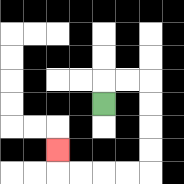{'start': '[4, 4]', 'end': '[2, 6]', 'path_directions': 'U,R,R,D,D,D,D,L,L,L,L,U', 'path_coordinates': '[[4, 4], [4, 3], [5, 3], [6, 3], [6, 4], [6, 5], [6, 6], [6, 7], [5, 7], [4, 7], [3, 7], [2, 7], [2, 6]]'}